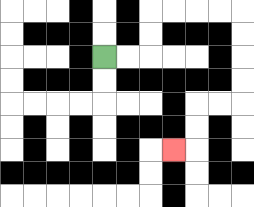{'start': '[4, 2]', 'end': '[7, 6]', 'path_directions': 'R,R,U,U,R,R,R,R,D,D,D,D,L,L,D,D,L', 'path_coordinates': '[[4, 2], [5, 2], [6, 2], [6, 1], [6, 0], [7, 0], [8, 0], [9, 0], [10, 0], [10, 1], [10, 2], [10, 3], [10, 4], [9, 4], [8, 4], [8, 5], [8, 6], [7, 6]]'}